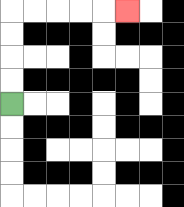{'start': '[0, 4]', 'end': '[5, 0]', 'path_directions': 'U,U,U,U,R,R,R,R,R', 'path_coordinates': '[[0, 4], [0, 3], [0, 2], [0, 1], [0, 0], [1, 0], [2, 0], [3, 0], [4, 0], [5, 0]]'}